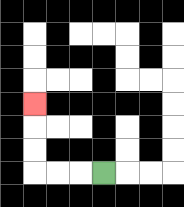{'start': '[4, 7]', 'end': '[1, 4]', 'path_directions': 'L,L,L,U,U,U', 'path_coordinates': '[[4, 7], [3, 7], [2, 7], [1, 7], [1, 6], [1, 5], [1, 4]]'}